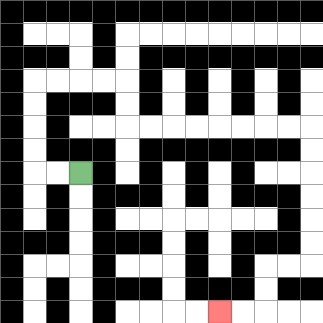{'start': '[3, 7]', 'end': '[9, 13]', 'path_directions': 'L,L,U,U,U,U,R,R,R,R,D,D,R,R,R,R,R,R,R,R,D,D,D,D,D,D,L,L,D,D,L,L', 'path_coordinates': '[[3, 7], [2, 7], [1, 7], [1, 6], [1, 5], [1, 4], [1, 3], [2, 3], [3, 3], [4, 3], [5, 3], [5, 4], [5, 5], [6, 5], [7, 5], [8, 5], [9, 5], [10, 5], [11, 5], [12, 5], [13, 5], [13, 6], [13, 7], [13, 8], [13, 9], [13, 10], [13, 11], [12, 11], [11, 11], [11, 12], [11, 13], [10, 13], [9, 13]]'}